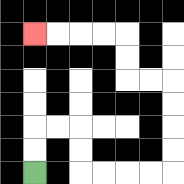{'start': '[1, 7]', 'end': '[1, 1]', 'path_directions': 'U,U,R,R,D,D,R,R,R,R,U,U,U,U,L,L,U,U,L,L,L,L', 'path_coordinates': '[[1, 7], [1, 6], [1, 5], [2, 5], [3, 5], [3, 6], [3, 7], [4, 7], [5, 7], [6, 7], [7, 7], [7, 6], [7, 5], [7, 4], [7, 3], [6, 3], [5, 3], [5, 2], [5, 1], [4, 1], [3, 1], [2, 1], [1, 1]]'}